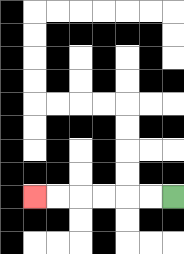{'start': '[7, 8]', 'end': '[1, 8]', 'path_directions': 'L,L,L,L,L,L', 'path_coordinates': '[[7, 8], [6, 8], [5, 8], [4, 8], [3, 8], [2, 8], [1, 8]]'}